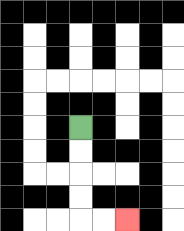{'start': '[3, 5]', 'end': '[5, 9]', 'path_directions': 'D,D,D,D,R,R', 'path_coordinates': '[[3, 5], [3, 6], [3, 7], [3, 8], [3, 9], [4, 9], [5, 9]]'}